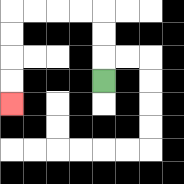{'start': '[4, 3]', 'end': '[0, 4]', 'path_directions': 'U,U,U,L,L,L,L,D,D,D,D', 'path_coordinates': '[[4, 3], [4, 2], [4, 1], [4, 0], [3, 0], [2, 0], [1, 0], [0, 0], [0, 1], [0, 2], [0, 3], [0, 4]]'}